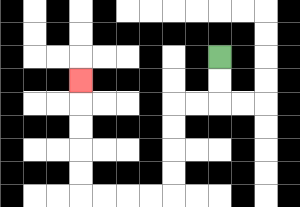{'start': '[9, 2]', 'end': '[3, 3]', 'path_directions': 'D,D,L,L,D,D,D,D,L,L,L,L,U,U,U,U,U', 'path_coordinates': '[[9, 2], [9, 3], [9, 4], [8, 4], [7, 4], [7, 5], [7, 6], [7, 7], [7, 8], [6, 8], [5, 8], [4, 8], [3, 8], [3, 7], [3, 6], [3, 5], [3, 4], [3, 3]]'}